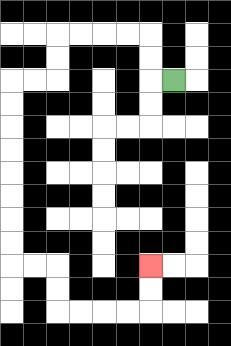{'start': '[7, 3]', 'end': '[6, 11]', 'path_directions': 'L,U,U,L,L,L,L,D,D,L,L,D,D,D,D,D,D,D,D,R,R,D,D,R,R,R,R,U,U', 'path_coordinates': '[[7, 3], [6, 3], [6, 2], [6, 1], [5, 1], [4, 1], [3, 1], [2, 1], [2, 2], [2, 3], [1, 3], [0, 3], [0, 4], [0, 5], [0, 6], [0, 7], [0, 8], [0, 9], [0, 10], [0, 11], [1, 11], [2, 11], [2, 12], [2, 13], [3, 13], [4, 13], [5, 13], [6, 13], [6, 12], [6, 11]]'}